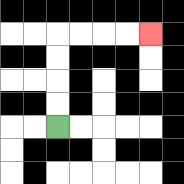{'start': '[2, 5]', 'end': '[6, 1]', 'path_directions': 'U,U,U,U,R,R,R,R', 'path_coordinates': '[[2, 5], [2, 4], [2, 3], [2, 2], [2, 1], [3, 1], [4, 1], [5, 1], [6, 1]]'}